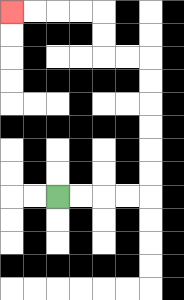{'start': '[2, 8]', 'end': '[0, 0]', 'path_directions': 'R,R,R,R,U,U,U,U,U,U,L,L,U,U,L,L,L,L', 'path_coordinates': '[[2, 8], [3, 8], [4, 8], [5, 8], [6, 8], [6, 7], [6, 6], [6, 5], [6, 4], [6, 3], [6, 2], [5, 2], [4, 2], [4, 1], [4, 0], [3, 0], [2, 0], [1, 0], [0, 0]]'}